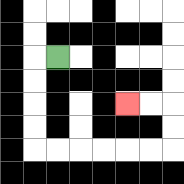{'start': '[2, 2]', 'end': '[5, 4]', 'path_directions': 'L,D,D,D,D,R,R,R,R,R,R,U,U,L,L', 'path_coordinates': '[[2, 2], [1, 2], [1, 3], [1, 4], [1, 5], [1, 6], [2, 6], [3, 6], [4, 6], [5, 6], [6, 6], [7, 6], [7, 5], [7, 4], [6, 4], [5, 4]]'}